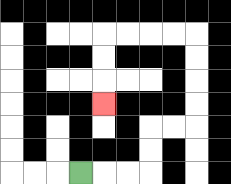{'start': '[3, 7]', 'end': '[4, 4]', 'path_directions': 'R,R,R,U,U,R,R,U,U,U,U,L,L,L,L,D,D,D', 'path_coordinates': '[[3, 7], [4, 7], [5, 7], [6, 7], [6, 6], [6, 5], [7, 5], [8, 5], [8, 4], [8, 3], [8, 2], [8, 1], [7, 1], [6, 1], [5, 1], [4, 1], [4, 2], [4, 3], [4, 4]]'}